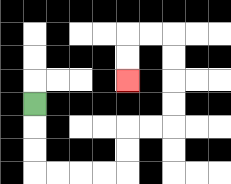{'start': '[1, 4]', 'end': '[5, 3]', 'path_directions': 'D,D,D,R,R,R,R,U,U,R,R,U,U,U,U,L,L,D,D', 'path_coordinates': '[[1, 4], [1, 5], [1, 6], [1, 7], [2, 7], [3, 7], [4, 7], [5, 7], [5, 6], [5, 5], [6, 5], [7, 5], [7, 4], [7, 3], [7, 2], [7, 1], [6, 1], [5, 1], [5, 2], [5, 3]]'}